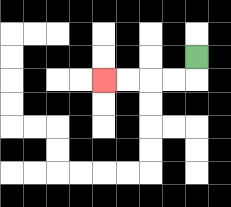{'start': '[8, 2]', 'end': '[4, 3]', 'path_directions': 'D,L,L,L,L', 'path_coordinates': '[[8, 2], [8, 3], [7, 3], [6, 3], [5, 3], [4, 3]]'}